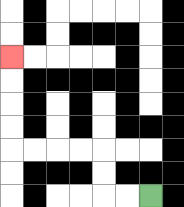{'start': '[6, 8]', 'end': '[0, 2]', 'path_directions': 'L,L,U,U,L,L,L,L,U,U,U,U', 'path_coordinates': '[[6, 8], [5, 8], [4, 8], [4, 7], [4, 6], [3, 6], [2, 6], [1, 6], [0, 6], [0, 5], [0, 4], [0, 3], [0, 2]]'}